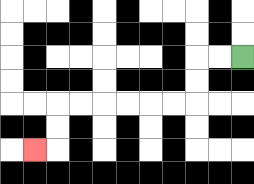{'start': '[10, 2]', 'end': '[1, 6]', 'path_directions': 'L,L,D,D,L,L,L,L,L,L,D,D,L', 'path_coordinates': '[[10, 2], [9, 2], [8, 2], [8, 3], [8, 4], [7, 4], [6, 4], [5, 4], [4, 4], [3, 4], [2, 4], [2, 5], [2, 6], [1, 6]]'}